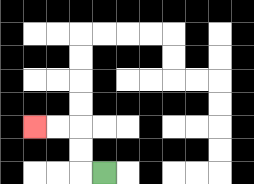{'start': '[4, 7]', 'end': '[1, 5]', 'path_directions': 'L,U,U,L,L', 'path_coordinates': '[[4, 7], [3, 7], [3, 6], [3, 5], [2, 5], [1, 5]]'}